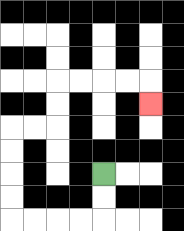{'start': '[4, 7]', 'end': '[6, 4]', 'path_directions': 'D,D,L,L,L,L,U,U,U,U,R,R,U,U,R,R,R,R,D', 'path_coordinates': '[[4, 7], [4, 8], [4, 9], [3, 9], [2, 9], [1, 9], [0, 9], [0, 8], [0, 7], [0, 6], [0, 5], [1, 5], [2, 5], [2, 4], [2, 3], [3, 3], [4, 3], [5, 3], [6, 3], [6, 4]]'}